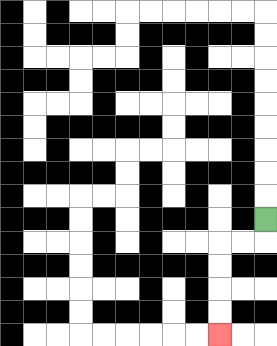{'start': '[11, 9]', 'end': '[9, 14]', 'path_directions': 'D,L,L,D,D,D,D', 'path_coordinates': '[[11, 9], [11, 10], [10, 10], [9, 10], [9, 11], [9, 12], [9, 13], [9, 14]]'}